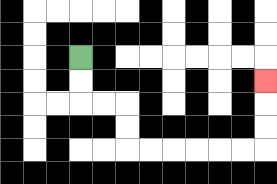{'start': '[3, 2]', 'end': '[11, 3]', 'path_directions': 'D,D,R,R,D,D,R,R,R,R,R,R,U,U,U', 'path_coordinates': '[[3, 2], [3, 3], [3, 4], [4, 4], [5, 4], [5, 5], [5, 6], [6, 6], [7, 6], [8, 6], [9, 6], [10, 6], [11, 6], [11, 5], [11, 4], [11, 3]]'}